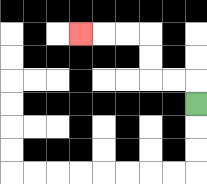{'start': '[8, 4]', 'end': '[3, 1]', 'path_directions': 'U,L,L,U,U,L,L,L', 'path_coordinates': '[[8, 4], [8, 3], [7, 3], [6, 3], [6, 2], [6, 1], [5, 1], [4, 1], [3, 1]]'}